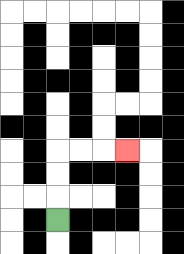{'start': '[2, 9]', 'end': '[5, 6]', 'path_directions': 'U,U,U,R,R,R', 'path_coordinates': '[[2, 9], [2, 8], [2, 7], [2, 6], [3, 6], [4, 6], [5, 6]]'}